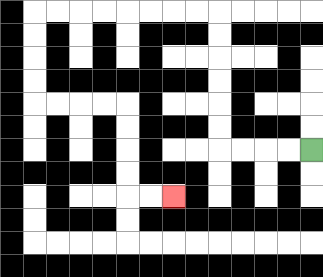{'start': '[13, 6]', 'end': '[7, 8]', 'path_directions': 'L,L,L,L,U,U,U,U,U,U,L,L,L,L,L,L,L,L,D,D,D,D,R,R,R,R,D,D,D,D,R,R', 'path_coordinates': '[[13, 6], [12, 6], [11, 6], [10, 6], [9, 6], [9, 5], [9, 4], [9, 3], [9, 2], [9, 1], [9, 0], [8, 0], [7, 0], [6, 0], [5, 0], [4, 0], [3, 0], [2, 0], [1, 0], [1, 1], [1, 2], [1, 3], [1, 4], [2, 4], [3, 4], [4, 4], [5, 4], [5, 5], [5, 6], [5, 7], [5, 8], [6, 8], [7, 8]]'}